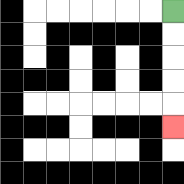{'start': '[7, 0]', 'end': '[7, 5]', 'path_directions': 'D,D,D,D,D', 'path_coordinates': '[[7, 0], [7, 1], [7, 2], [7, 3], [7, 4], [7, 5]]'}